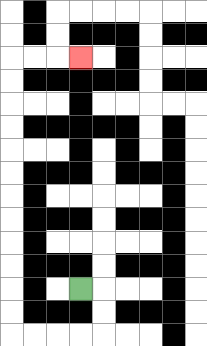{'start': '[3, 12]', 'end': '[3, 2]', 'path_directions': 'R,D,D,L,L,L,L,U,U,U,U,U,U,U,U,U,U,U,U,R,R,R', 'path_coordinates': '[[3, 12], [4, 12], [4, 13], [4, 14], [3, 14], [2, 14], [1, 14], [0, 14], [0, 13], [0, 12], [0, 11], [0, 10], [0, 9], [0, 8], [0, 7], [0, 6], [0, 5], [0, 4], [0, 3], [0, 2], [1, 2], [2, 2], [3, 2]]'}